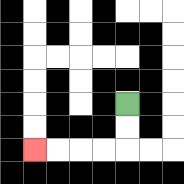{'start': '[5, 4]', 'end': '[1, 6]', 'path_directions': 'D,D,L,L,L,L', 'path_coordinates': '[[5, 4], [5, 5], [5, 6], [4, 6], [3, 6], [2, 6], [1, 6]]'}